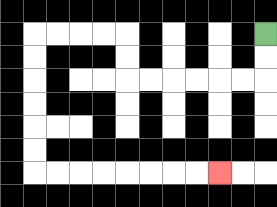{'start': '[11, 1]', 'end': '[9, 7]', 'path_directions': 'D,D,L,L,L,L,L,L,U,U,L,L,L,L,D,D,D,D,D,D,R,R,R,R,R,R,R,R', 'path_coordinates': '[[11, 1], [11, 2], [11, 3], [10, 3], [9, 3], [8, 3], [7, 3], [6, 3], [5, 3], [5, 2], [5, 1], [4, 1], [3, 1], [2, 1], [1, 1], [1, 2], [1, 3], [1, 4], [1, 5], [1, 6], [1, 7], [2, 7], [3, 7], [4, 7], [5, 7], [6, 7], [7, 7], [8, 7], [9, 7]]'}